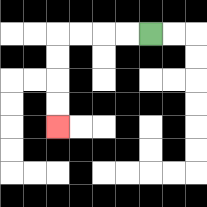{'start': '[6, 1]', 'end': '[2, 5]', 'path_directions': 'L,L,L,L,D,D,D,D', 'path_coordinates': '[[6, 1], [5, 1], [4, 1], [3, 1], [2, 1], [2, 2], [2, 3], [2, 4], [2, 5]]'}